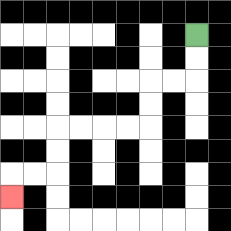{'start': '[8, 1]', 'end': '[0, 8]', 'path_directions': 'D,D,L,L,D,D,L,L,L,L,D,D,L,L,D', 'path_coordinates': '[[8, 1], [8, 2], [8, 3], [7, 3], [6, 3], [6, 4], [6, 5], [5, 5], [4, 5], [3, 5], [2, 5], [2, 6], [2, 7], [1, 7], [0, 7], [0, 8]]'}